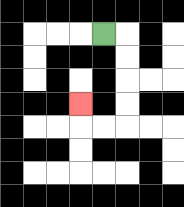{'start': '[4, 1]', 'end': '[3, 4]', 'path_directions': 'R,D,D,D,D,L,L,U', 'path_coordinates': '[[4, 1], [5, 1], [5, 2], [5, 3], [5, 4], [5, 5], [4, 5], [3, 5], [3, 4]]'}